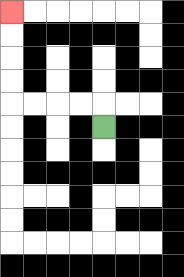{'start': '[4, 5]', 'end': '[0, 0]', 'path_directions': 'U,L,L,L,L,U,U,U,U', 'path_coordinates': '[[4, 5], [4, 4], [3, 4], [2, 4], [1, 4], [0, 4], [0, 3], [0, 2], [0, 1], [0, 0]]'}